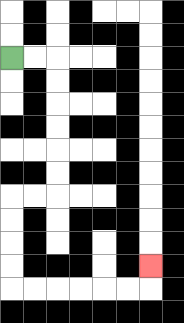{'start': '[0, 2]', 'end': '[6, 11]', 'path_directions': 'R,R,D,D,D,D,D,D,L,L,D,D,D,D,R,R,R,R,R,R,U', 'path_coordinates': '[[0, 2], [1, 2], [2, 2], [2, 3], [2, 4], [2, 5], [2, 6], [2, 7], [2, 8], [1, 8], [0, 8], [0, 9], [0, 10], [0, 11], [0, 12], [1, 12], [2, 12], [3, 12], [4, 12], [5, 12], [6, 12], [6, 11]]'}